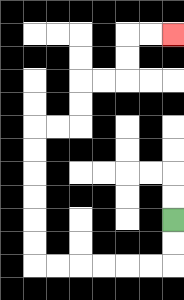{'start': '[7, 9]', 'end': '[7, 1]', 'path_directions': 'D,D,L,L,L,L,L,L,U,U,U,U,U,U,R,R,U,U,R,R,U,U,R,R', 'path_coordinates': '[[7, 9], [7, 10], [7, 11], [6, 11], [5, 11], [4, 11], [3, 11], [2, 11], [1, 11], [1, 10], [1, 9], [1, 8], [1, 7], [1, 6], [1, 5], [2, 5], [3, 5], [3, 4], [3, 3], [4, 3], [5, 3], [5, 2], [5, 1], [6, 1], [7, 1]]'}